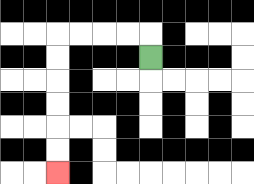{'start': '[6, 2]', 'end': '[2, 7]', 'path_directions': 'U,L,L,L,L,D,D,D,D,D,D', 'path_coordinates': '[[6, 2], [6, 1], [5, 1], [4, 1], [3, 1], [2, 1], [2, 2], [2, 3], [2, 4], [2, 5], [2, 6], [2, 7]]'}